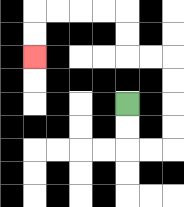{'start': '[5, 4]', 'end': '[1, 2]', 'path_directions': 'D,D,R,R,U,U,U,U,L,L,U,U,L,L,L,L,D,D', 'path_coordinates': '[[5, 4], [5, 5], [5, 6], [6, 6], [7, 6], [7, 5], [7, 4], [7, 3], [7, 2], [6, 2], [5, 2], [5, 1], [5, 0], [4, 0], [3, 0], [2, 0], [1, 0], [1, 1], [1, 2]]'}